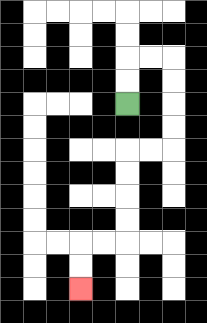{'start': '[5, 4]', 'end': '[3, 12]', 'path_directions': 'U,U,R,R,D,D,D,D,L,L,D,D,D,D,L,L,D,D', 'path_coordinates': '[[5, 4], [5, 3], [5, 2], [6, 2], [7, 2], [7, 3], [7, 4], [7, 5], [7, 6], [6, 6], [5, 6], [5, 7], [5, 8], [5, 9], [5, 10], [4, 10], [3, 10], [3, 11], [3, 12]]'}